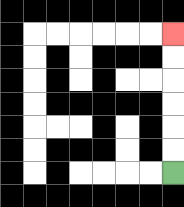{'start': '[7, 7]', 'end': '[7, 1]', 'path_directions': 'U,U,U,U,U,U', 'path_coordinates': '[[7, 7], [7, 6], [7, 5], [7, 4], [7, 3], [7, 2], [7, 1]]'}